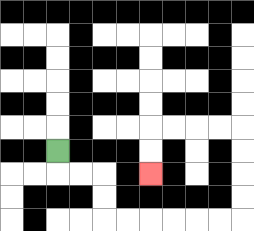{'start': '[2, 6]', 'end': '[6, 7]', 'path_directions': 'D,R,R,D,D,R,R,R,R,R,R,U,U,U,U,L,L,L,L,D,D', 'path_coordinates': '[[2, 6], [2, 7], [3, 7], [4, 7], [4, 8], [4, 9], [5, 9], [6, 9], [7, 9], [8, 9], [9, 9], [10, 9], [10, 8], [10, 7], [10, 6], [10, 5], [9, 5], [8, 5], [7, 5], [6, 5], [6, 6], [6, 7]]'}